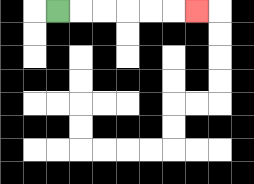{'start': '[2, 0]', 'end': '[8, 0]', 'path_directions': 'R,R,R,R,R,R', 'path_coordinates': '[[2, 0], [3, 0], [4, 0], [5, 0], [6, 0], [7, 0], [8, 0]]'}